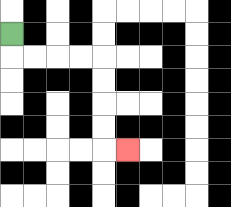{'start': '[0, 1]', 'end': '[5, 6]', 'path_directions': 'D,R,R,R,R,D,D,D,D,R', 'path_coordinates': '[[0, 1], [0, 2], [1, 2], [2, 2], [3, 2], [4, 2], [4, 3], [4, 4], [4, 5], [4, 6], [5, 6]]'}